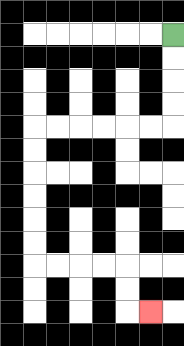{'start': '[7, 1]', 'end': '[6, 13]', 'path_directions': 'D,D,D,D,L,L,L,L,L,L,D,D,D,D,D,D,R,R,R,R,D,D,R', 'path_coordinates': '[[7, 1], [7, 2], [7, 3], [7, 4], [7, 5], [6, 5], [5, 5], [4, 5], [3, 5], [2, 5], [1, 5], [1, 6], [1, 7], [1, 8], [1, 9], [1, 10], [1, 11], [2, 11], [3, 11], [4, 11], [5, 11], [5, 12], [5, 13], [6, 13]]'}